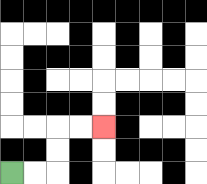{'start': '[0, 7]', 'end': '[4, 5]', 'path_directions': 'R,R,U,U,R,R', 'path_coordinates': '[[0, 7], [1, 7], [2, 7], [2, 6], [2, 5], [3, 5], [4, 5]]'}